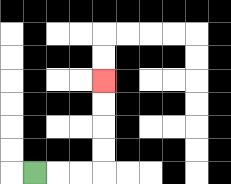{'start': '[1, 7]', 'end': '[4, 3]', 'path_directions': 'R,R,R,U,U,U,U', 'path_coordinates': '[[1, 7], [2, 7], [3, 7], [4, 7], [4, 6], [4, 5], [4, 4], [4, 3]]'}